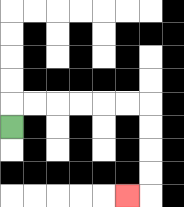{'start': '[0, 5]', 'end': '[5, 8]', 'path_directions': 'U,R,R,R,R,R,R,D,D,D,D,L', 'path_coordinates': '[[0, 5], [0, 4], [1, 4], [2, 4], [3, 4], [4, 4], [5, 4], [6, 4], [6, 5], [6, 6], [6, 7], [6, 8], [5, 8]]'}